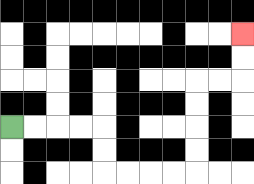{'start': '[0, 5]', 'end': '[10, 1]', 'path_directions': 'R,R,R,R,D,D,R,R,R,R,U,U,U,U,R,R,U,U', 'path_coordinates': '[[0, 5], [1, 5], [2, 5], [3, 5], [4, 5], [4, 6], [4, 7], [5, 7], [6, 7], [7, 7], [8, 7], [8, 6], [8, 5], [8, 4], [8, 3], [9, 3], [10, 3], [10, 2], [10, 1]]'}